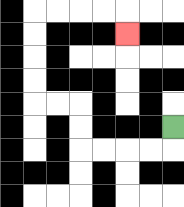{'start': '[7, 5]', 'end': '[5, 1]', 'path_directions': 'D,L,L,L,L,U,U,L,L,U,U,U,U,R,R,R,R,D', 'path_coordinates': '[[7, 5], [7, 6], [6, 6], [5, 6], [4, 6], [3, 6], [3, 5], [3, 4], [2, 4], [1, 4], [1, 3], [1, 2], [1, 1], [1, 0], [2, 0], [3, 0], [4, 0], [5, 0], [5, 1]]'}